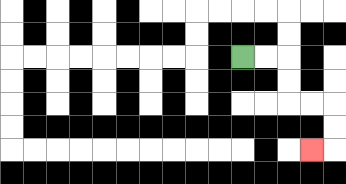{'start': '[10, 2]', 'end': '[13, 6]', 'path_directions': 'R,R,D,D,R,R,D,D,L', 'path_coordinates': '[[10, 2], [11, 2], [12, 2], [12, 3], [12, 4], [13, 4], [14, 4], [14, 5], [14, 6], [13, 6]]'}